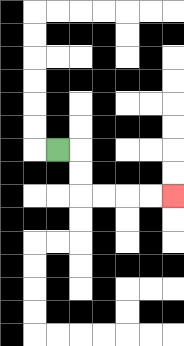{'start': '[2, 6]', 'end': '[7, 8]', 'path_directions': 'R,D,D,R,R,R,R', 'path_coordinates': '[[2, 6], [3, 6], [3, 7], [3, 8], [4, 8], [5, 8], [6, 8], [7, 8]]'}